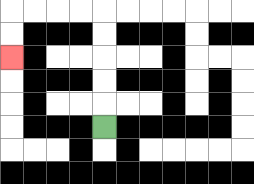{'start': '[4, 5]', 'end': '[0, 2]', 'path_directions': 'U,U,U,U,U,L,L,L,L,D,D', 'path_coordinates': '[[4, 5], [4, 4], [4, 3], [4, 2], [4, 1], [4, 0], [3, 0], [2, 0], [1, 0], [0, 0], [0, 1], [0, 2]]'}